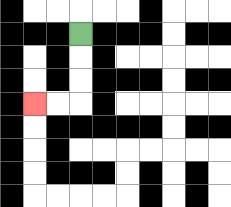{'start': '[3, 1]', 'end': '[1, 4]', 'path_directions': 'D,D,D,L,L', 'path_coordinates': '[[3, 1], [3, 2], [3, 3], [3, 4], [2, 4], [1, 4]]'}